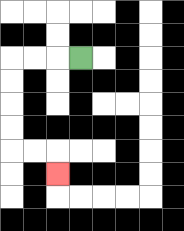{'start': '[3, 2]', 'end': '[2, 7]', 'path_directions': 'L,L,L,D,D,D,D,R,R,D', 'path_coordinates': '[[3, 2], [2, 2], [1, 2], [0, 2], [0, 3], [0, 4], [0, 5], [0, 6], [1, 6], [2, 6], [2, 7]]'}